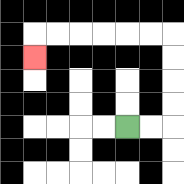{'start': '[5, 5]', 'end': '[1, 2]', 'path_directions': 'R,R,U,U,U,U,L,L,L,L,L,L,D', 'path_coordinates': '[[5, 5], [6, 5], [7, 5], [7, 4], [7, 3], [7, 2], [7, 1], [6, 1], [5, 1], [4, 1], [3, 1], [2, 1], [1, 1], [1, 2]]'}